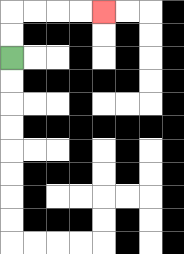{'start': '[0, 2]', 'end': '[4, 0]', 'path_directions': 'U,U,R,R,R,R', 'path_coordinates': '[[0, 2], [0, 1], [0, 0], [1, 0], [2, 0], [3, 0], [4, 0]]'}